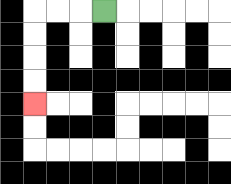{'start': '[4, 0]', 'end': '[1, 4]', 'path_directions': 'L,L,L,D,D,D,D', 'path_coordinates': '[[4, 0], [3, 0], [2, 0], [1, 0], [1, 1], [1, 2], [1, 3], [1, 4]]'}